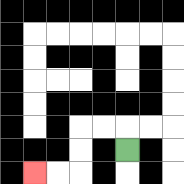{'start': '[5, 6]', 'end': '[1, 7]', 'path_directions': 'U,L,L,D,D,L,L', 'path_coordinates': '[[5, 6], [5, 5], [4, 5], [3, 5], [3, 6], [3, 7], [2, 7], [1, 7]]'}